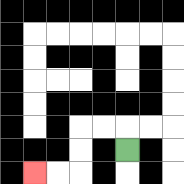{'start': '[5, 6]', 'end': '[1, 7]', 'path_directions': 'U,L,L,D,D,L,L', 'path_coordinates': '[[5, 6], [5, 5], [4, 5], [3, 5], [3, 6], [3, 7], [2, 7], [1, 7]]'}